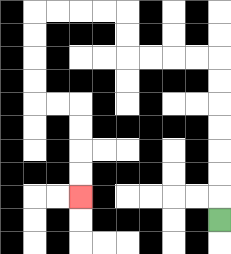{'start': '[9, 9]', 'end': '[3, 8]', 'path_directions': 'U,U,U,U,U,U,U,L,L,L,L,U,U,L,L,L,L,D,D,D,D,R,R,D,D,D,D', 'path_coordinates': '[[9, 9], [9, 8], [9, 7], [9, 6], [9, 5], [9, 4], [9, 3], [9, 2], [8, 2], [7, 2], [6, 2], [5, 2], [5, 1], [5, 0], [4, 0], [3, 0], [2, 0], [1, 0], [1, 1], [1, 2], [1, 3], [1, 4], [2, 4], [3, 4], [3, 5], [3, 6], [3, 7], [3, 8]]'}